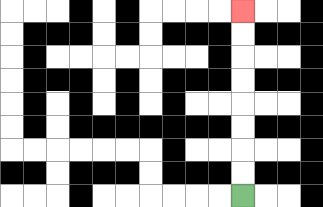{'start': '[10, 8]', 'end': '[10, 0]', 'path_directions': 'U,U,U,U,U,U,U,U', 'path_coordinates': '[[10, 8], [10, 7], [10, 6], [10, 5], [10, 4], [10, 3], [10, 2], [10, 1], [10, 0]]'}